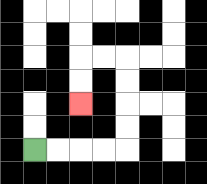{'start': '[1, 6]', 'end': '[3, 4]', 'path_directions': 'R,R,R,R,U,U,U,U,L,L,D,D', 'path_coordinates': '[[1, 6], [2, 6], [3, 6], [4, 6], [5, 6], [5, 5], [5, 4], [5, 3], [5, 2], [4, 2], [3, 2], [3, 3], [3, 4]]'}